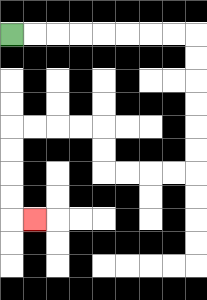{'start': '[0, 1]', 'end': '[1, 9]', 'path_directions': 'R,R,R,R,R,R,R,R,D,D,D,D,D,D,L,L,L,L,U,U,L,L,L,L,D,D,D,D,R', 'path_coordinates': '[[0, 1], [1, 1], [2, 1], [3, 1], [4, 1], [5, 1], [6, 1], [7, 1], [8, 1], [8, 2], [8, 3], [8, 4], [8, 5], [8, 6], [8, 7], [7, 7], [6, 7], [5, 7], [4, 7], [4, 6], [4, 5], [3, 5], [2, 5], [1, 5], [0, 5], [0, 6], [0, 7], [0, 8], [0, 9], [1, 9]]'}